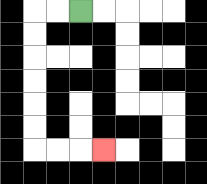{'start': '[3, 0]', 'end': '[4, 6]', 'path_directions': 'L,L,D,D,D,D,D,D,R,R,R', 'path_coordinates': '[[3, 0], [2, 0], [1, 0], [1, 1], [1, 2], [1, 3], [1, 4], [1, 5], [1, 6], [2, 6], [3, 6], [4, 6]]'}